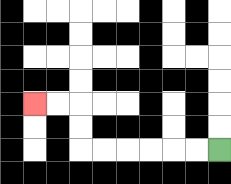{'start': '[9, 6]', 'end': '[1, 4]', 'path_directions': 'L,L,L,L,L,L,U,U,L,L', 'path_coordinates': '[[9, 6], [8, 6], [7, 6], [6, 6], [5, 6], [4, 6], [3, 6], [3, 5], [3, 4], [2, 4], [1, 4]]'}